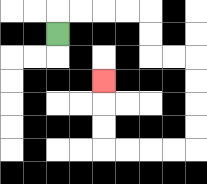{'start': '[2, 1]', 'end': '[4, 3]', 'path_directions': 'U,R,R,R,R,D,D,R,R,D,D,D,D,L,L,L,L,U,U,U', 'path_coordinates': '[[2, 1], [2, 0], [3, 0], [4, 0], [5, 0], [6, 0], [6, 1], [6, 2], [7, 2], [8, 2], [8, 3], [8, 4], [8, 5], [8, 6], [7, 6], [6, 6], [5, 6], [4, 6], [4, 5], [4, 4], [4, 3]]'}